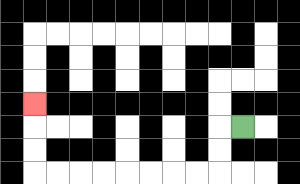{'start': '[10, 5]', 'end': '[1, 4]', 'path_directions': 'L,D,D,L,L,L,L,L,L,L,L,U,U,U', 'path_coordinates': '[[10, 5], [9, 5], [9, 6], [9, 7], [8, 7], [7, 7], [6, 7], [5, 7], [4, 7], [3, 7], [2, 7], [1, 7], [1, 6], [1, 5], [1, 4]]'}